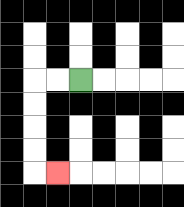{'start': '[3, 3]', 'end': '[2, 7]', 'path_directions': 'L,L,D,D,D,D,R', 'path_coordinates': '[[3, 3], [2, 3], [1, 3], [1, 4], [1, 5], [1, 6], [1, 7], [2, 7]]'}